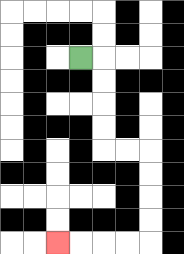{'start': '[3, 2]', 'end': '[2, 10]', 'path_directions': 'R,D,D,D,D,R,R,D,D,D,D,L,L,L,L', 'path_coordinates': '[[3, 2], [4, 2], [4, 3], [4, 4], [4, 5], [4, 6], [5, 6], [6, 6], [6, 7], [6, 8], [6, 9], [6, 10], [5, 10], [4, 10], [3, 10], [2, 10]]'}